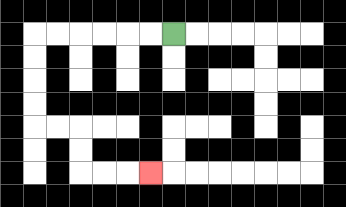{'start': '[7, 1]', 'end': '[6, 7]', 'path_directions': 'L,L,L,L,L,L,D,D,D,D,R,R,D,D,R,R,R', 'path_coordinates': '[[7, 1], [6, 1], [5, 1], [4, 1], [3, 1], [2, 1], [1, 1], [1, 2], [1, 3], [1, 4], [1, 5], [2, 5], [3, 5], [3, 6], [3, 7], [4, 7], [5, 7], [6, 7]]'}